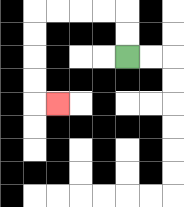{'start': '[5, 2]', 'end': '[2, 4]', 'path_directions': 'U,U,L,L,L,L,D,D,D,D,R', 'path_coordinates': '[[5, 2], [5, 1], [5, 0], [4, 0], [3, 0], [2, 0], [1, 0], [1, 1], [1, 2], [1, 3], [1, 4], [2, 4]]'}